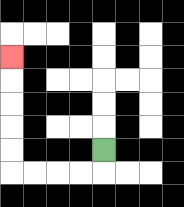{'start': '[4, 6]', 'end': '[0, 2]', 'path_directions': 'D,L,L,L,L,U,U,U,U,U', 'path_coordinates': '[[4, 6], [4, 7], [3, 7], [2, 7], [1, 7], [0, 7], [0, 6], [0, 5], [0, 4], [0, 3], [0, 2]]'}